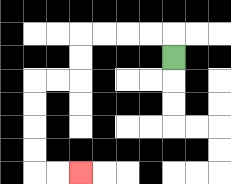{'start': '[7, 2]', 'end': '[3, 7]', 'path_directions': 'U,L,L,L,L,D,D,L,L,D,D,D,D,R,R', 'path_coordinates': '[[7, 2], [7, 1], [6, 1], [5, 1], [4, 1], [3, 1], [3, 2], [3, 3], [2, 3], [1, 3], [1, 4], [1, 5], [1, 6], [1, 7], [2, 7], [3, 7]]'}